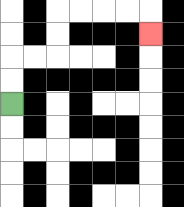{'start': '[0, 4]', 'end': '[6, 1]', 'path_directions': 'U,U,R,R,U,U,R,R,R,R,D', 'path_coordinates': '[[0, 4], [0, 3], [0, 2], [1, 2], [2, 2], [2, 1], [2, 0], [3, 0], [4, 0], [5, 0], [6, 0], [6, 1]]'}